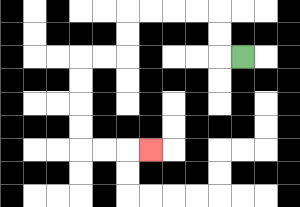{'start': '[10, 2]', 'end': '[6, 6]', 'path_directions': 'L,U,U,L,L,L,L,D,D,L,L,D,D,D,D,R,R,R', 'path_coordinates': '[[10, 2], [9, 2], [9, 1], [9, 0], [8, 0], [7, 0], [6, 0], [5, 0], [5, 1], [5, 2], [4, 2], [3, 2], [3, 3], [3, 4], [3, 5], [3, 6], [4, 6], [5, 6], [6, 6]]'}